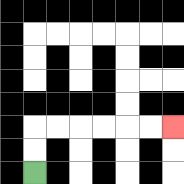{'start': '[1, 7]', 'end': '[7, 5]', 'path_directions': 'U,U,R,R,R,R,R,R', 'path_coordinates': '[[1, 7], [1, 6], [1, 5], [2, 5], [3, 5], [4, 5], [5, 5], [6, 5], [7, 5]]'}